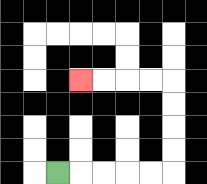{'start': '[2, 7]', 'end': '[3, 3]', 'path_directions': 'R,R,R,R,R,U,U,U,U,L,L,L,L', 'path_coordinates': '[[2, 7], [3, 7], [4, 7], [5, 7], [6, 7], [7, 7], [7, 6], [7, 5], [7, 4], [7, 3], [6, 3], [5, 3], [4, 3], [3, 3]]'}